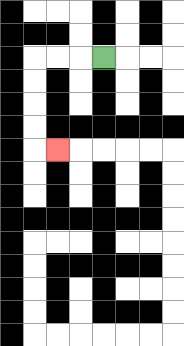{'start': '[4, 2]', 'end': '[2, 6]', 'path_directions': 'L,L,L,D,D,D,D,R', 'path_coordinates': '[[4, 2], [3, 2], [2, 2], [1, 2], [1, 3], [1, 4], [1, 5], [1, 6], [2, 6]]'}